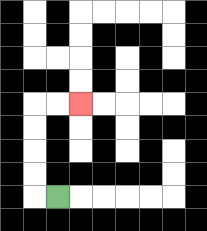{'start': '[2, 8]', 'end': '[3, 4]', 'path_directions': 'L,U,U,U,U,R,R', 'path_coordinates': '[[2, 8], [1, 8], [1, 7], [1, 6], [1, 5], [1, 4], [2, 4], [3, 4]]'}